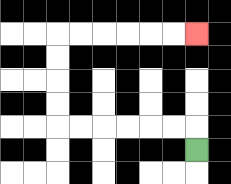{'start': '[8, 6]', 'end': '[8, 1]', 'path_directions': 'U,L,L,L,L,L,L,U,U,U,U,R,R,R,R,R,R', 'path_coordinates': '[[8, 6], [8, 5], [7, 5], [6, 5], [5, 5], [4, 5], [3, 5], [2, 5], [2, 4], [2, 3], [2, 2], [2, 1], [3, 1], [4, 1], [5, 1], [6, 1], [7, 1], [8, 1]]'}